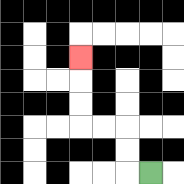{'start': '[6, 7]', 'end': '[3, 2]', 'path_directions': 'L,U,U,L,L,U,U,U', 'path_coordinates': '[[6, 7], [5, 7], [5, 6], [5, 5], [4, 5], [3, 5], [3, 4], [3, 3], [3, 2]]'}